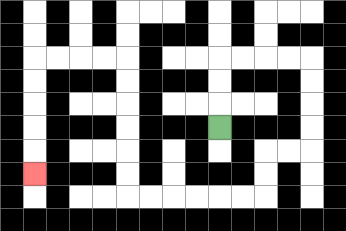{'start': '[9, 5]', 'end': '[1, 7]', 'path_directions': 'U,U,U,R,R,R,R,D,D,D,D,L,L,D,D,L,L,L,L,L,L,U,U,U,U,U,U,L,L,L,L,D,D,D,D,D', 'path_coordinates': '[[9, 5], [9, 4], [9, 3], [9, 2], [10, 2], [11, 2], [12, 2], [13, 2], [13, 3], [13, 4], [13, 5], [13, 6], [12, 6], [11, 6], [11, 7], [11, 8], [10, 8], [9, 8], [8, 8], [7, 8], [6, 8], [5, 8], [5, 7], [5, 6], [5, 5], [5, 4], [5, 3], [5, 2], [4, 2], [3, 2], [2, 2], [1, 2], [1, 3], [1, 4], [1, 5], [1, 6], [1, 7]]'}